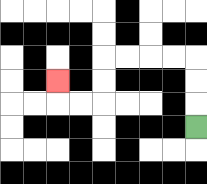{'start': '[8, 5]', 'end': '[2, 3]', 'path_directions': 'U,U,U,L,L,L,L,D,D,L,L,U', 'path_coordinates': '[[8, 5], [8, 4], [8, 3], [8, 2], [7, 2], [6, 2], [5, 2], [4, 2], [4, 3], [4, 4], [3, 4], [2, 4], [2, 3]]'}